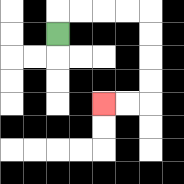{'start': '[2, 1]', 'end': '[4, 4]', 'path_directions': 'U,R,R,R,R,D,D,D,D,L,L', 'path_coordinates': '[[2, 1], [2, 0], [3, 0], [4, 0], [5, 0], [6, 0], [6, 1], [6, 2], [6, 3], [6, 4], [5, 4], [4, 4]]'}